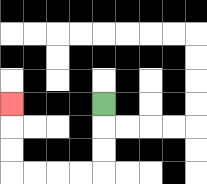{'start': '[4, 4]', 'end': '[0, 4]', 'path_directions': 'D,D,D,L,L,L,L,U,U,U', 'path_coordinates': '[[4, 4], [4, 5], [4, 6], [4, 7], [3, 7], [2, 7], [1, 7], [0, 7], [0, 6], [0, 5], [0, 4]]'}